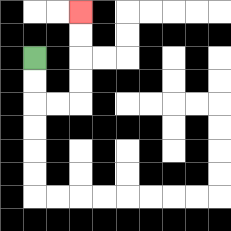{'start': '[1, 2]', 'end': '[3, 0]', 'path_directions': 'D,D,R,R,U,U,U,U', 'path_coordinates': '[[1, 2], [1, 3], [1, 4], [2, 4], [3, 4], [3, 3], [3, 2], [3, 1], [3, 0]]'}